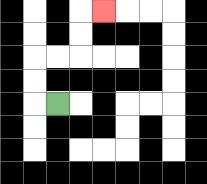{'start': '[2, 4]', 'end': '[4, 0]', 'path_directions': 'L,U,U,R,R,U,U,R', 'path_coordinates': '[[2, 4], [1, 4], [1, 3], [1, 2], [2, 2], [3, 2], [3, 1], [3, 0], [4, 0]]'}